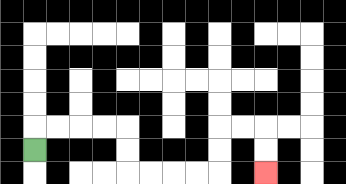{'start': '[1, 6]', 'end': '[11, 7]', 'path_directions': 'U,R,R,R,R,D,D,R,R,R,R,U,U,R,R,D,D', 'path_coordinates': '[[1, 6], [1, 5], [2, 5], [3, 5], [4, 5], [5, 5], [5, 6], [5, 7], [6, 7], [7, 7], [8, 7], [9, 7], [9, 6], [9, 5], [10, 5], [11, 5], [11, 6], [11, 7]]'}